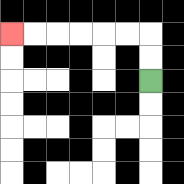{'start': '[6, 3]', 'end': '[0, 1]', 'path_directions': 'U,U,L,L,L,L,L,L', 'path_coordinates': '[[6, 3], [6, 2], [6, 1], [5, 1], [4, 1], [3, 1], [2, 1], [1, 1], [0, 1]]'}